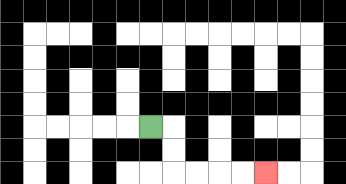{'start': '[6, 5]', 'end': '[11, 7]', 'path_directions': 'R,D,D,R,R,R,R', 'path_coordinates': '[[6, 5], [7, 5], [7, 6], [7, 7], [8, 7], [9, 7], [10, 7], [11, 7]]'}